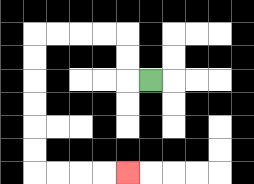{'start': '[6, 3]', 'end': '[5, 7]', 'path_directions': 'L,U,U,L,L,L,L,D,D,D,D,D,D,R,R,R,R', 'path_coordinates': '[[6, 3], [5, 3], [5, 2], [5, 1], [4, 1], [3, 1], [2, 1], [1, 1], [1, 2], [1, 3], [1, 4], [1, 5], [1, 6], [1, 7], [2, 7], [3, 7], [4, 7], [5, 7]]'}